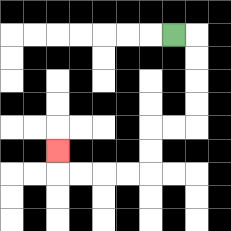{'start': '[7, 1]', 'end': '[2, 6]', 'path_directions': 'R,D,D,D,D,L,L,D,D,L,L,L,L,U', 'path_coordinates': '[[7, 1], [8, 1], [8, 2], [8, 3], [8, 4], [8, 5], [7, 5], [6, 5], [6, 6], [6, 7], [5, 7], [4, 7], [3, 7], [2, 7], [2, 6]]'}